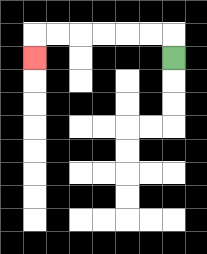{'start': '[7, 2]', 'end': '[1, 2]', 'path_directions': 'U,L,L,L,L,L,L,D', 'path_coordinates': '[[7, 2], [7, 1], [6, 1], [5, 1], [4, 1], [3, 1], [2, 1], [1, 1], [1, 2]]'}